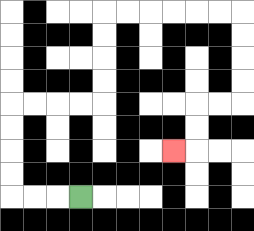{'start': '[3, 8]', 'end': '[7, 6]', 'path_directions': 'L,L,L,U,U,U,U,R,R,R,R,U,U,U,U,R,R,R,R,R,R,D,D,D,D,L,L,D,D,L', 'path_coordinates': '[[3, 8], [2, 8], [1, 8], [0, 8], [0, 7], [0, 6], [0, 5], [0, 4], [1, 4], [2, 4], [3, 4], [4, 4], [4, 3], [4, 2], [4, 1], [4, 0], [5, 0], [6, 0], [7, 0], [8, 0], [9, 0], [10, 0], [10, 1], [10, 2], [10, 3], [10, 4], [9, 4], [8, 4], [8, 5], [8, 6], [7, 6]]'}